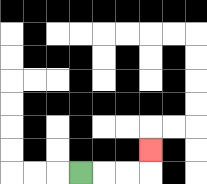{'start': '[3, 7]', 'end': '[6, 6]', 'path_directions': 'R,R,R,U', 'path_coordinates': '[[3, 7], [4, 7], [5, 7], [6, 7], [6, 6]]'}